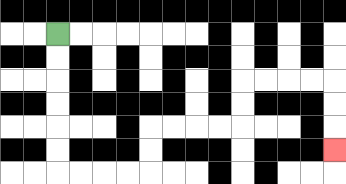{'start': '[2, 1]', 'end': '[14, 6]', 'path_directions': 'D,D,D,D,D,D,R,R,R,R,U,U,R,R,R,R,U,U,R,R,R,R,D,D,D', 'path_coordinates': '[[2, 1], [2, 2], [2, 3], [2, 4], [2, 5], [2, 6], [2, 7], [3, 7], [4, 7], [5, 7], [6, 7], [6, 6], [6, 5], [7, 5], [8, 5], [9, 5], [10, 5], [10, 4], [10, 3], [11, 3], [12, 3], [13, 3], [14, 3], [14, 4], [14, 5], [14, 6]]'}